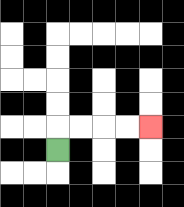{'start': '[2, 6]', 'end': '[6, 5]', 'path_directions': 'U,R,R,R,R', 'path_coordinates': '[[2, 6], [2, 5], [3, 5], [4, 5], [5, 5], [6, 5]]'}